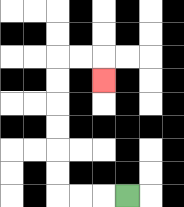{'start': '[5, 8]', 'end': '[4, 3]', 'path_directions': 'L,L,L,U,U,U,U,U,U,R,R,D', 'path_coordinates': '[[5, 8], [4, 8], [3, 8], [2, 8], [2, 7], [2, 6], [2, 5], [2, 4], [2, 3], [2, 2], [3, 2], [4, 2], [4, 3]]'}